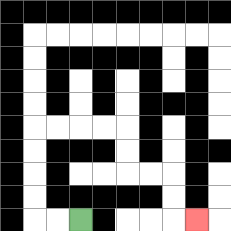{'start': '[3, 9]', 'end': '[8, 9]', 'path_directions': 'L,L,U,U,U,U,R,R,R,R,D,D,R,R,D,D,R', 'path_coordinates': '[[3, 9], [2, 9], [1, 9], [1, 8], [1, 7], [1, 6], [1, 5], [2, 5], [3, 5], [4, 5], [5, 5], [5, 6], [5, 7], [6, 7], [7, 7], [7, 8], [7, 9], [8, 9]]'}